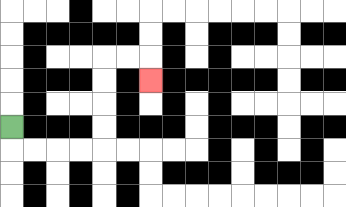{'start': '[0, 5]', 'end': '[6, 3]', 'path_directions': 'D,R,R,R,R,U,U,U,U,R,R,D', 'path_coordinates': '[[0, 5], [0, 6], [1, 6], [2, 6], [3, 6], [4, 6], [4, 5], [4, 4], [4, 3], [4, 2], [5, 2], [6, 2], [6, 3]]'}